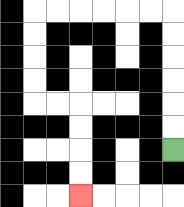{'start': '[7, 6]', 'end': '[3, 8]', 'path_directions': 'U,U,U,U,U,U,L,L,L,L,L,L,D,D,D,D,R,R,D,D,D,D', 'path_coordinates': '[[7, 6], [7, 5], [7, 4], [7, 3], [7, 2], [7, 1], [7, 0], [6, 0], [5, 0], [4, 0], [3, 0], [2, 0], [1, 0], [1, 1], [1, 2], [1, 3], [1, 4], [2, 4], [3, 4], [3, 5], [3, 6], [3, 7], [3, 8]]'}